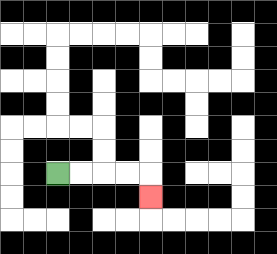{'start': '[2, 7]', 'end': '[6, 8]', 'path_directions': 'R,R,R,R,D', 'path_coordinates': '[[2, 7], [3, 7], [4, 7], [5, 7], [6, 7], [6, 8]]'}